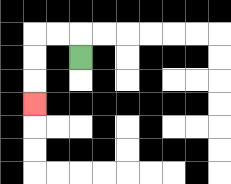{'start': '[3, 2]', 'end': '[1, 4]', 'path_directions': 'U,L,L,D,D,D', 'path_coordinates': '[[3, 2], [3, 1], [2, 1], [1, 1], [1, 2], [1, 3], [1, 4]]'}